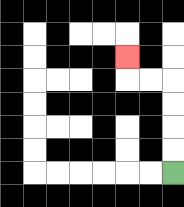{'start': '[7, 7]', 'end': '[5, 2]', 'path_directions': 'U,U,U,U,L,L,U', 'path_coordinates': '[[7, 7], [7, 6], [7, 5], [7, 4], [7, 3], [6, 3], [5, 3], [5, 2]]'}